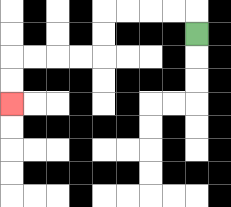{'start': '[8, 1]', 'end': '[0, 4]', 'path_directions': 'U,L,L,L,L,D,D,L,L,L,L,D,D', 'path_coordinates': '[[8, 1], [8, 0], [7, 0], [6, 0], [5, 0], [4, 0], [4, 1], [4, 2], [3, 2], [2, 2], [1, 2], [0, 2], [0, 3], [0, 4]]'}